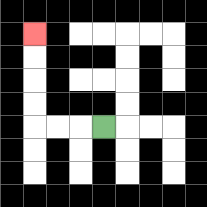{'start': '[4, 5]', 'end': '[1, 1]', 'path_directions': 'L,L,L,U,U,U,U', 'path_coordinates': '[[4, 5], [3, 5], [2, 5], [1, 5], [1, 4], [1, 3], [1, 2], [1, 1]]'}